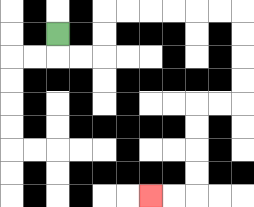{'start': '[2, 1]', 'end': '[6, 8]', 'path_directions': 'D,R,R,U,U,R,R,R,R,R,R,D,D,D,D,L,L,D,D,D,D,L,L', 'path_coordinates': '[[2, 1], [2, 2], [3, 2], [4, 2], [4, 1], [4, 0], [5, 0], [6, 0], [7, 0], [8, 0], [9, 0], [10, 0], [10, 1], [10, 2], [10, 3], [10, 4], [9, 4], [8, 4], [8, 5], [8, 6], [8, 7], [8, 8], [7, 8], [6, 8]]'}